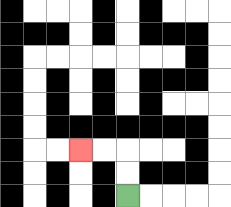{'start': '[5, 8]', 'end': '[3, 6]', 'path_directions': 'U,U,L,L', 'path_coordinates': '[[5, 8], [5, 7], [5, 6], [4, 6], [3, 6]]'}